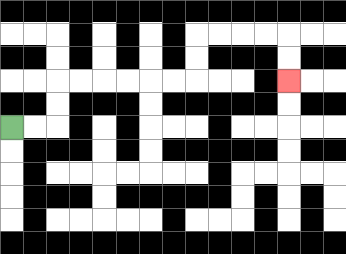{'start': '[0, 5]', 'end': '[12, 3]', 'path_directions': 'R,R,U,U,R,R,R,R,R,R,U,U,R,R,R,R,D,D', 'path_coordinates': '[[0, 5], [1, 5], [2, 5], [2, 4], [2, 3], [3, 3], [4, 3], [5, 3], [6, 3], [7, 3], [8, 3], [8, 2], [8, 1], [9, 1], [10, 1], [11, 1], [12, 1], [12, 2], [12, 3]]'}